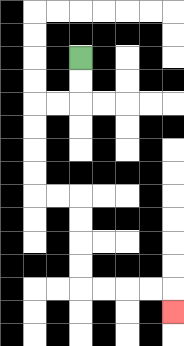{'start': '[3, 2]', 'end': '[7, 13]', 'path_directions': 'D,D,L,L,D,D,D,D,R,R,D,D,D,D,R,R,R,R,D', 'path_coordinates': '[[3, 2], [3, 3], [3, 4], [2, 4], [1, 4], [1, 5], [1, 6], [1, 7], [1, 8], [2, 8], [3, 8], [3, 9], [3, 10], [3, 11], [3, 12], [4, 12], [5, 12], [6, 12], [7, 12], [7, 13]]'}